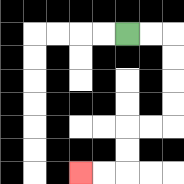{'start': '[5, 1]', 'end': '[3, 7]', 'path_directions': 'R,R,D,D,D,D,L,L,D,D,L,L', 'path_coordinates': '[[5, 1], [6, 1], [7, 1], [7, 2], [7, 3], [7, 4], [7, 5], [6, 5], [5, 5], [5, 6], [5, 7], [4, 7], [3, 7]]'}